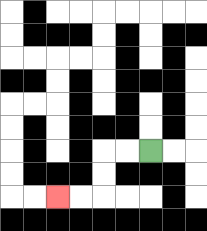{'start': '[6, 6]', 'end': '[2, 8]', 'path_directions': 'L,L,D,D,L,L', 'path_coordinates': '[[6, 6], [5, 6], [4, 6], [4, 7], [4, 8], [3, 8], [2, 8]]'}